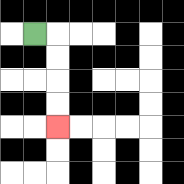{'start': '[1, 1]', 'end': '[2, 5]', 'path_directions': 'R,D,D,D,D', 'path_coordinates': '[[1, 1], [2, 1], [2, 2], [2, 3], [2, 4], [2, 5]]'}